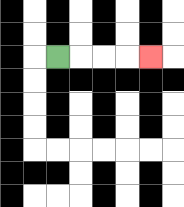{'start': '[2, 2]', 'end': '[6, 2]', 'path_directions': 'R,R,R,R', 'path_coordinates': '[[2, 2], [3, 2], [4, 2], [5, 2], [6, 2]]'}